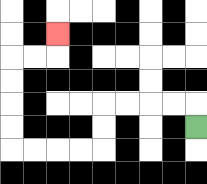{'start': '[8, 5]', 'end': '[2, 1]', 'path_directions': 'U,L,L,L,L,D,D,L,L,L,L,U,U,U,U,R,R,U', 'path_coordinates': '[[8, 5], [8, 4], [7, 4], [6, 4], [5, 4], [4, 4], [4, 5], [4, 6], [3, 6], [2, 6], [1, 6], [0, 6], [0, 5], [0, 4], [0, 3], [0, 2], [1, 2], [2, 2], [2, 1]]'}